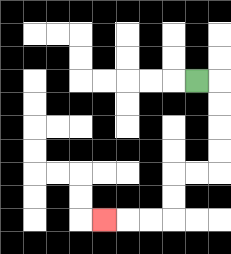{'start': '[8, 3]', 'end': '[4, 9]', 'path_directions': 'R,D,D,D,D,L,L,D,D,L,L,L', 'path_coordinates': '[[8, 3], [9, 3], [9, 4], [9, 5], [9, 6], [9, 7], [8, 7], [7, 7], [7, 8], [7, 9], [6, 9], [5, 9], [4, 9]]'}